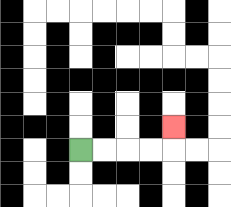{'start': '[3, 6]', 'end': '[7, 5]', 'path_directions': 'R,R,R,R,U', 'path_coordinates': '[[3, 6], [4, 6], [5, 6], [6, 6], [7, 6], [7, 5]]'}